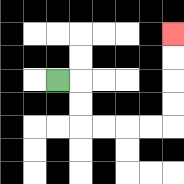{'start': '[2, 3]', 'end': '[7, 1]', 'path_directions': 'R,D,D,R,R,R,R,U,U,U,U', 'path_coordinates': '[[2, 3], [3, 3], [3, 4], [3, 5], [4, 5], [5, 5], [6, 5], [7, 5], [7, 4], [7, 3], [7, 2], [7, 1]]'}